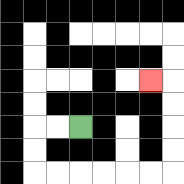{'start': '[3, 5]', 'end': '[6, 3]', 'path_directions': 'L,L,D,D,R,R,R,R,R,R,U,U,U,U,L', 'path_coordinates': '[[3, 5], [2, 5], [1, 5], [1, 6], [1, 7], [2, 7], [3, 7], [4, 7], [5, 7], [6, 7], [7, 7], [7, 6], [7, 5], [7, 4], [7, 3], [6, 3]]'}